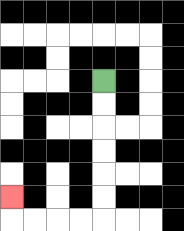{'start': '[4, 3]', 'end': '[0, 8]', 'path_directions': 'D,D,D,D,D,D,L,L,L,L,U', 'path_coordinates': '[[4, 3], [4, 4], [4, 5], [4, 6], [4, 7], [4, 8], [4, 9], [3, 9], [2, 9], [1, 9], [0, 9], [0, 8]]'}